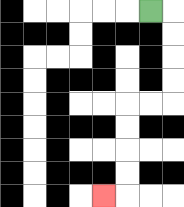{'start': '[6, 0]', 'end': '[4, 8]', 'path_directions': 'R,D,D,D,D,L,L,D,D,D,D,L', 'path_coordinates': '[[6, 0], [7, 0], [7, 1], [7, 2], [7, 3], [7, 4], [6, 4], [5, 4], [5, 5], [5, 6], [5, 7], [5, 8], [4, 8]]'}